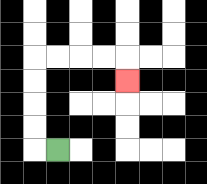{'start': '[2, 6]', 'end': '[5, 3]', 'path_directions': 'L,U,U,U,U,R,R,R,R,D', 'path_coordinates': '[[2, 6], [1, 6], [1, 5], [1, 4], [1, 3], [1, 2], [2, 2], [3, 2], [4, 2], [5, 2], [5, 3]]'}